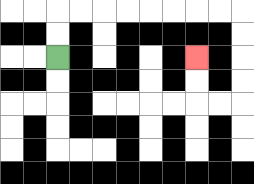{'start': '[2, 2]', 'end': '[8, 2]', 'path_directions': 'U,U,R,R,R,R,R,R,R,R,D,D,D,D,L,L,U,U', 'path_coordinates': '[[2, 2], [2, 1], [2, 0], [3, 0], [4, 0], [5, 0], [6, 0], [7, 0], [8, 0], [9, 0], [10, 0], [10, 1], [10, 2], [10, 3], [10, 4], [9, 4], [8, 4], [8, 3], [8, 2]]'}